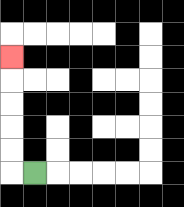{'start': '[1, 7]', 'end': '[0, 2]', 'path_directions': 'L,U,U,U,U,U', 'path_coordinates': '[[1, 7], [0, 7], [0, 6], [0, 5], [0, 4], [0, 3], [0, 2]]'}